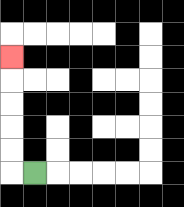{'start': '[1, 7]', 'end': '[0, 2]', 'path_directions': 'L,U,U,U,U,U', 'path_coordinates': '[[1, 7], [0, 7], [0, 6], [0, 5], [0, 4], [0, 3], [0, 2]]'}